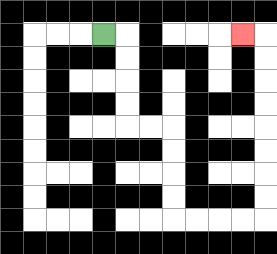{'start': '[4, 1]', 'end': '[10, 1]', 'path_directions': 'R,D,D,D,D,R,R,D,D,D,D,R,R,R,R,U,U,U,U,U,U,U,U,L', 'path_coordinates': '[[4, 1], [5, 1], [5, 2], [5, 3], [5, 4], [5, 5], [6, 5], [7, 5], [7, 6], [7, 7], [7, 8], [7, 9], [8, 9], [9, 9], [10, 9], [11, 9], [11, 8], [11, 7], [11, 6], [11, 5], [11, 4], [11, 3], [11, 2], [11, 1], [10, 1]]'}